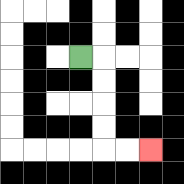{'start': '[3, 2]', 'end': '[6, 6]', 'path_directions': 'R,D,D,D,D,R,R', 'path_coordinates': '[[3, 2], [4, 2], [4, 3], [4, 4], [4, 5], [4, 6], [5, 6], [6, 6]]'}